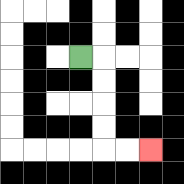{'start': '[3, 2]', 'end': '[6, 6]', 'path_directions': 'R,D,D,D,D,R,R', 'path_coordinates': '[[3, 2], [4, 2], [4, 3], [4, 4], [4, 5], [4, 6], [5, 6], [6, 6]]'}